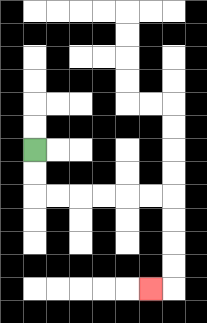{'start': '[1, 6]', 'end': '[6, 12]', 'path_directions': 'D,D,R,R,R,R,R,R,D,D,D,D,L', 'path_coordinates': '[[1, 6], [1, 7], [1, 8], [2, 8], [3, 8], [4, 8], [5, 8], [6, 8], [7, 8], [7, 9], [7, 10], [7, 11], [7, 12], [6, 12]]'}